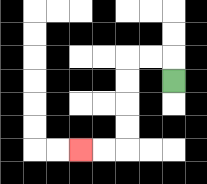{'start': '[7, 3]', 'end': '[3, 6]', 'path_directions': 'U,L,L,D,D,D,D,L,L', 'path_coordinates': '[[7, 3], [7, 2], [6, 2], [5, 2], [5, 3], [5, 4], [5, 5], [5, 6], [4, 6], [3, 6]]'}